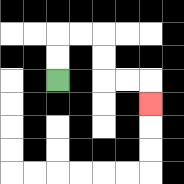{'start': '[2, 3]', 'end': '[6, 4]', 'path_directions': 'U,U,R,R,D,D,R,R,D', 'path_coordinates': '[[2, 3], [2, 2], [2, 1], [3, 1], [4, 1], [4, 2], [4, 3], [5, 3], [6, 3], [6, 4]]'}